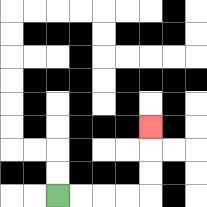{'start': '[2, 8]', 'end': '[6, 5]', 'path_directions': 'R,R,R,R,U,U,U', 'path_coordinates': '[[2, 8], [3, 8], [4, 8], [5, 8], [6, 8], [6, 7], [6, 6], [6, 5]]'}